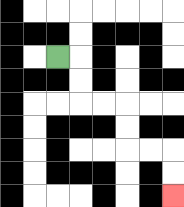{'start': '[2, 2]', 'end': '[7, 8]', 'path_directions': 'R,D,D,R,R,D,D,R,R,D,D', 'path_coordinates': '[[2, 2], [3, 2], [3, 3], [3, 4], [4, 4], [5, 4], [5, 5], [5, 6], [6, 6], [7, 6], [7, 7], [7, 8]]'}